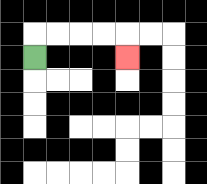{'start': '[1, 2]', 'end': '[5, 2]', 'path_directions': 'U,R,R,R,R,D', 'path_coordinates': '[[1, 2], [1, 1], [2, 1], [3, 1], [4, 1], [5, 1], [5, 2]]'}